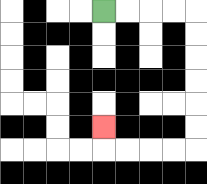{'start': '[4, 0]', 'end': '[4, 5]', 'path_directions': 'R,R,R,R,D,D,D,D,D,D,L,L,L,L,U', 'path_coordinates': '[[4, 0], [5, 0], [6, 0], [7, 0], [8, 0], [8, 1], [8, 2], [8, 3], [8, 4], [8, 5], [8, 6], [7, 6], [6, 6], [5, 6], [4, 6], [4, 5]]'}